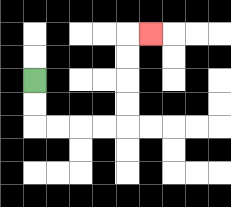{'start': '[1, 3]', 'end': '[6, 1]', 'path_directions': 'D,D,R,R,R,R,U,U,U,U,R', 'path_coordinates': '[[1, 3], [1, 4], [1, 5], [2, 5], [3, 5], [4, 5], [5, 5], [5, 4], [5, 3], [5, 2], [5, 1], [6, 1]]'}